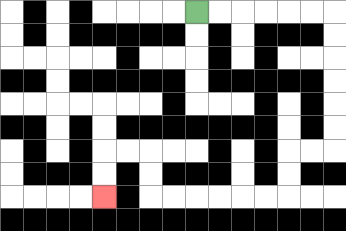{'start': '[8, 0]', 'end': '[4, 8]', 'path_directions': 'R,R,R,R,R,R,D,D,D,D,D,D,L,L,D,D,L,L,L,L,L,L,U,U,L,L,D,D', 'path_coordinates': '[[8, 0], [9, 0], [10, 0], [11, 0], [12, 0], [13, 0], [14, 0], [14, 1], [14, 2], [14, 3], [14, 4], [14, 5], [14, 6], [13, 6], [12, 6], [12, 7], [12, 8], [11, 8], [10, 8], [9, 8], [8, 8], [7, 8], [6, 8], [6, 7], [6, 6], [5, 6], [4, 6], [4, 7], [4, 8]]'}